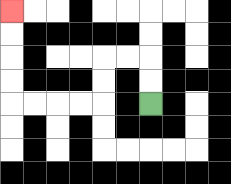{'start': '[6, 4]', 'end': '[0, 0]', 'path_directions': 'U,U,L,L,D,D,L,L,L,L,U,U,U,U', 'path_coordinates': '[[6, 4], [6, 3], [6, 2], [5, 2], [4, 2], [4, 3], [4, 4], [3, 4], [2, 4], [1, 4], [0, 4], [0, 3], [0, 2], [0, 1], [0, 0]]'}